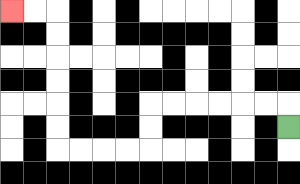{'start': '[12, 5]', 'end': '[0, 0]', 'path_directions': 'U,L,L,L,L,L,L,D,D,L,L,L,L,U,U,U,U,U,U,L,L', 'path_coordinates': '[[12, 5], [12, 4], [11, 4], [10, 4], [9, 4], [8, 4], [7, 4], [6, 4], [6, 5], [6, 6], [5, 6], [4, 6], [3, 6], [2, 6], [2, 5], [2, 4], [2, 3], [2, 2], [2, 1], [2, 0], [1, 0], [0, 0]]'}